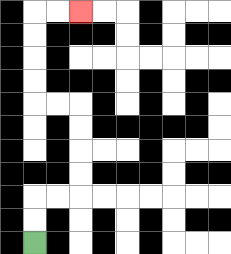{'start': '[1, 10]', 'end': '[3, 0]', 'path_directions': 'U,U,R,R,U,U,U,U,L,L,U,U,U,U,R,R', 'path_coordinates': '[[1, 10], [1, 9], [1, 8], [2, 8], [3, 8], [3, 7], [3, 6], [3, 5], [3, 4], [2, 4], [1, 4], [1, 3], [1, 2], [1, 1], [1, 0], [2, 0], [3, 0]]'}